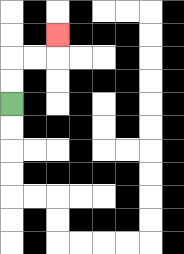{'start': '[0, 4]', 'end': '[2, 1]', 'path_directions': 'U,U,R,R,U', 'path_coordinates': '[[0, 4], [0, 3], [0, 2], [1, 2], [2, 2], [2, 1]]'}